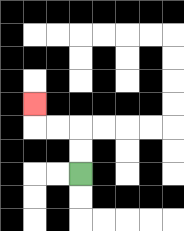{'start': '[3, 7]', 'end': '[1, 4]', 'path_directions': 'U,U,L,L,U', 'path_coordinates': '[[3, 7], [3, 6], [3, 5], [2, 5], [1, 5], [1, 4]]'}